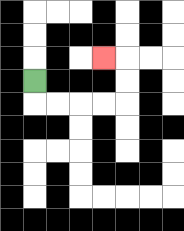{'start': '[1, 3]', 'end': '[4, 2]', 'path_directions': 'D,R,R,R,R,U,U,L', 'path_coordinates': '[[1, 3], [1, 4], [2, 4], [3, 4], [4, 4], [5, 4], [5, 3], [5, 2], [4, 2]]'}